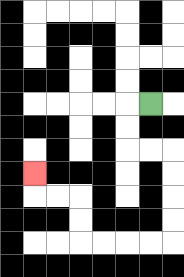{'start': '[6, 4]', 'end': '[1, 7]', 'path_directions': 'L,D,D,R,R,D,D,D,D,L,L,L,L,U,U,L,L,U', 'path_coordinates': '[[6, 4], [5, 4], [5, 5], [5, 6], [6, 6], [7, 6], [7, 7], [7, 8], [7, 9], [7, 10], [6, 10], [5, 10], [4, 10], [3, 10], [3, 9], [3, 8], [2, 8], [1, 8], [1, 7]]'}